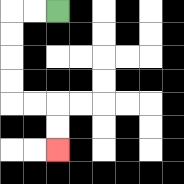{'start': '[2, 0]', 'end': '[2, 6]', 'path_directions': 'L,L,D,D,D,D,R,R,D,D', 'path_coordinates': '[[2, 0], [1, 0], [0, 0], [0, 1], [0, 2], [0, 3], [0, 4], [1, 4], [2, 4], [2, 5], [2, 6]]'}